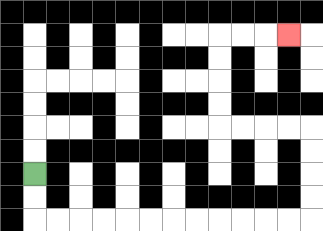{'start': '[1, 7]', 'end': '[12, 1]', 'path_directions': 'D,D,R,R,R,R,R,R,R,R,R,R,R,R,U,U,U,U,L,L,L,L,U,U,U,U,R,R,R', 'path_coordinates': '[[1, 7], [1, 8], [1, 9], [2, 9], [3, 9], [4, 9], [5, 9], [6, 9], [7, 9], [8, 9], [9, 9], [10, 9], [11, 9], [12, 9], [13, 9], [13, 8], [13, 7], [13, 6], [13, 5], [12, 5], [11, 5], [10, 5], [9, 5], [9, 4], [9, 3], [9, 2], [9, 1], [10, 1], [11, 1], [12, 1]]'}